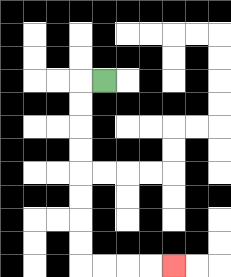{'start': '[4, 3]', 'end': '[7, 11]', 'path_directions': 'L,D,D,D,D,D,D,D,D,R,R,R,R', 'path_coordinates': '[[4, 3], [3, 3], [3, 4], [3, 5], [3, 6], [3, 7], [3, 8], [3, 9], [3, 10], [3, 11], [4, 11], [5, 11], [6, 11], [7, 11]]'}